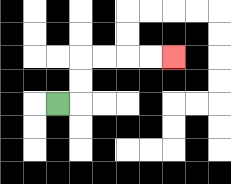{'start': '[2, 4]', 'end': '[7, 2]', 'path_directions': 'R,U,U,R,R,R,R', 'path_coordinates': '[[2, 4], [3, 4], [3, 3], [3, 2], [4, 2], [5, 2], [6, 2], [7, 2]]'}